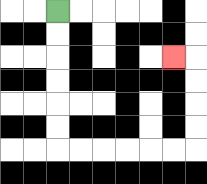{'start': '[2, 0]', 'end': '[7, 2]', 'path_directions': 'D,D,D,D,D,D,R,R,R,R,R,R,U,U,U,U,L', 'path_coordinates': '[[2, 0], [2, 1], [2, 2], [2, 3], [2, 4], [2, 5], [2, 6], [3, 6], [4, 6], [5, 6], [6, 6], [7, 6], [8, 6], [8, 5], [8, 4], [8, 3], [8, 2], [7, 2]]'}